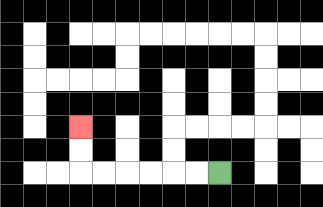{'start': '[9, 7]', 'end': '[3, 5]', 'path_directions': 'L,L,L,L,L,L,U,U', 'path_coordinates': '[[9, 7], [8, 7], [7, 7], [6, 7], [5, 7], [4, 7], [3, 7], [3, 6], [3, 5]]'}